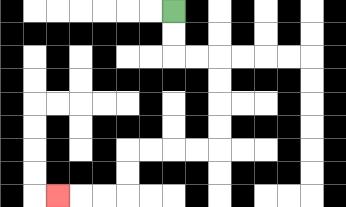{'start': '[7, 0]', 'end': '[2, 8]', 'path_directions': 'D,D,R,R,D,D,D,D,L,L,L,L,D,D,L,L,L', 'path_coordinates': '[[7, 0], [7, 1], [7, 2], [8, 2], [9, 2], [9, 3], [9, 4], [9, 5], [9, 6], [8, 6], [7, 6], [6, 6], [5, 6], [5, 7], [5, 8], [4, 8], [3, 8], [2, 8]]'}